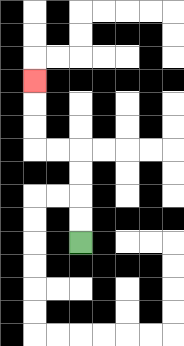{'start': '[3, 10]', 'end': '[1, 3]', 'path_directions': 'U,U,U,U,L,L,U,U,U', 'path_coordinates': '[[3, 10], [3, 9], [3, 8], [3, 7], [3, 6], [2, 6], [1, 6], [1, 5], [1, 4], [1, 3]]'}